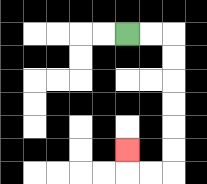{'start': '[5, 1]', 'end': '[5, 6]', 'path_directions': 'R,R,D,D,D,D,D,D,L,L,U', 'path_coordinates': '[[5, 1], [6, 1], [7, 1], [7, 2], [7, 3], [7, 4], [7, 5], [7, 6], [7, 7], [6, 7], [5, 7], [5, 6]]'}